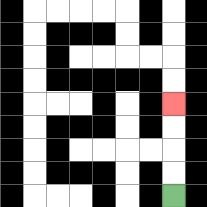{'start': '[7, 8]', 'end': '[7, 4]', 'path_directions': 'U,U,U,U', 'path_coordinates': '[[7, 8], [7, 7], [7, 6], [7, 5], [7, 4]]'}